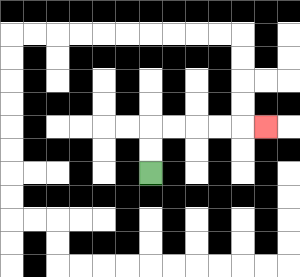{'start': '[6, 7]', 'end': '[11, 5]', 'path_directions': 'U,U,R,R,R,R,R', 'path_coordinates': '[[6, 7], [6, 6], [6, 5], [7, 5], [8, 5], [9, 5], [10, 5], [11, 5]]'}